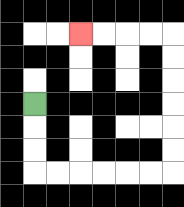{'start': '[1, 4]', 'end': '[3, 1]', 'path_directions': 'D,D,D,R,R,R,R,R,R,U,U,U,U,U,U,L,L,L,L', 'path_coordinates': '[[1, 4], [1, 5], [1, 6], [1, 7], [2, 7], [3, 7], [4, 7], [5, 7], [6, 7], [7, 7], [7, 6], [7, 5], [7, 4], [7, 3], [7, 2], [7, 1], [6, 1], [5, 1], [4, 1], [3, 1]]'}